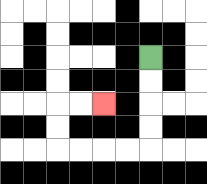{'start': '[6, 2]', 'end': '[4, 4]', 'path_directions': 'D,D,D,D,L,L,L,L,U,U,R,R', 'path_coordinates': '[[6, 2], [6, 3], [6, 4], [6, 5], [6, 6], [5, 6], [4, 6], [3, 6], [2, 6], [2, 5], [2, 4], [3, 4], [4, 4]]'}